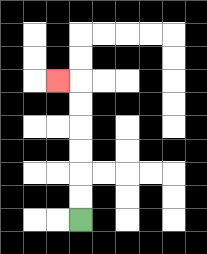{'start': '[3, 9]', 'end': '[2, 3]', 'path_directions': 'U,U,U,U,U,U,L', 'path_coordinates': '[[3, 9], [3, 8], [3, 7], [3, 6], [3, 5], [3, 4], [3, 3], [2, 3]]'}